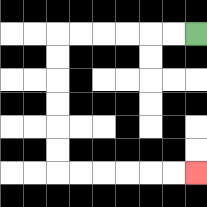{'start': '[8, 1]', 'end': '[8, 7]', 'path_directions': 'L,L,L,L,L,L,D,D,D,D,D,D,R,R,R,R,R,R', 'path_coordinates': '[[8, 1], [7, 1], [6, 1], [5, 1], [4, 1], [3, 1], [2, 1], [2, 2], [2, 3], [2, 4], [2, 5], [2, 6], [2, 7], [3, 7], [4, 7], [5, 7], [6, 7], [7, 7], [8, 7]]'}